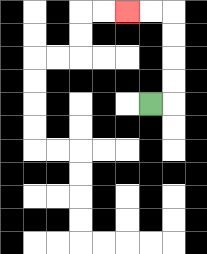{'start': '[6, 4]', 'end': '[5, 0]', 'path_directions': 'R,U,U,U,U,L,L', 'path_coordinates': '[[6, 4], [7, 4], [7, 3], [7, 2], [7, 1], [7, 0], [6, 0], [5, 0]]'}